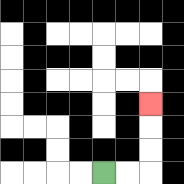{'start': '[4, 7]', 'end': '[6, 4]', 'path_directions': 'R,R,U,U,U', 'path_coordinates': '[[4, 7], [5, 7], [6, 7], [6, 6], [6, 5], [6, 4]]'}